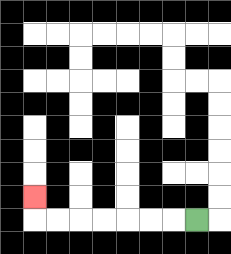{'start': '[8, 9]', 'end': '[1, 8]', 'path_directions': 'L,L,L,L,L,L,L,U', 'path_coordinates': '[[8, 9], [7, 9], [6, 9], [5, 9], [4, 9], [3, 9], [2, 9], [1, 9], [1, 8]]'}